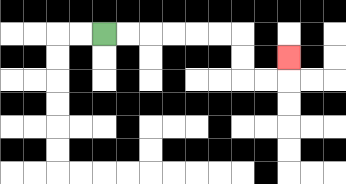{'start': '[4, 1]', 'end': '[12, 2]', 'path_directions': 'R,R,R,R,R,R,D,D,R,R,U', 'path_coordinates': '[[4, 1], [5, 1], [6, 1], [7, 1], [8, 1], [9, 1], [10, 1], [10, 2], [10, 3], [11, 3], [12, 3], [12, 2]]'}